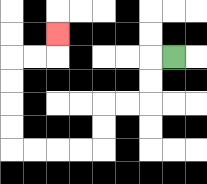{'start': '[7, 2]', 'end': '[2, 1]', 'path_directions': 'L,D,D,L,L,D,D,L,L,L,L,U,U,U,U,R,R,U', 'path_coordinates': '[[7, 2], [6, 2], [6, 3], [6, 4], [5, 4], [4, 4], [4, 5], [4, 6], [3, 6], [2, 6], [1, 6], [0, 6], [0, 5], [0, 4], [0, 3], [0, 2], [1, 2], [2, 2], [2, 1]]'}